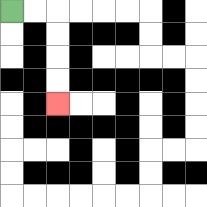{'start': '[0, 0]', 'end': '[2, 4]', 'path_directions': 'R,R,D,D,D,D', 'path_coordinates': '[[0, 0], [1, 0], [2, 0], [2, 1], [2, 2], [2, 3], [2, 4]]'}